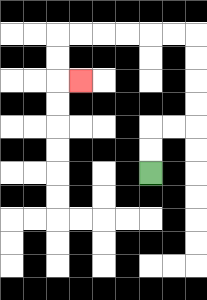{'start': '[6, 7]', 'end': '[3, 3]', 'path_directions': 'U,U,R,R,U,U,U,U,L,L,L,L,L,L,D,D,R', 'path_coordinates': '[[6, 7], [6, 6], [6, 5], [7, 5], [8, 5], [8, 4], [8, 3], [8, 2], [8, 1], [7, 1], [6, 1], [5, 1], [4, 1], [3, 1], [2, 1], [2, 2], [2, 3], [3, 3]]'}